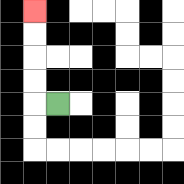{'start': '[2, 4]', 'end': '[1, 0]', 'path_directions': 'L,U,U,U,U', 'path_coordinates': '[[2, 4], [1, 4], [1, 3], [1, 2], [1, 1], [1, 0]]'}